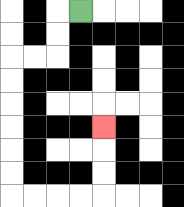{'start': '[3, 0]', 'end': '[4, 5]', 'path_directions': 'L,D,D,L,L,D,D,D,D,D,D,R,R,R,R,U,U,U', 'path_coordinates': '[[3, 0], [2, 0], [2, 1], [2, 2], [1, 2], [0, 2], [0, 3], [0, 4], [0, 5], [0, 6], [0, 7], [0, 8], [1, 8], [2, 8], [3, 8], [4, 8], [4, 7], [4, 6], [4, 5]]'}